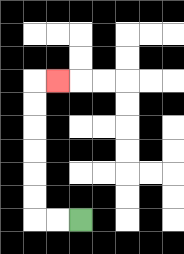{'start': '[3, 9]', 'end': '[2, 3]', 'path_directions': 'L,L,U,U,U,U,U,U,R', 'path_coordinates': '[[3, 9], [2, 9], [1, 9], [1, 8], [1, 7], [1, 6], [1, 5], [1, 4], [1, 3], [2, 3]]'}